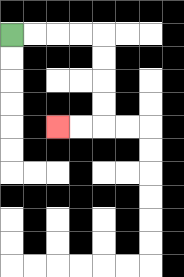{'start': '[0, 1]', 'end': '[2, 5]', 'path_directions': 'R,R,R,R,D,D,D,D,L,L', 'path_coordinates': '[[0, 1], [1, 1], [2, 1], [3, 1], [4, 1], [4, 2], [4, 3], [4, 4], [4, 5], [3, 5], [2, 5]]'}